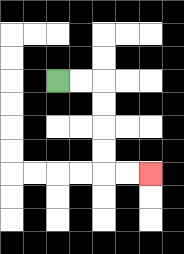{'start': '[2, 3]', 'end': '[6, 7]', 'path_directions': 'R,R,D,D,D,D,R,R', 'path_coordinates': '[[2, 3], [3, 3], [4, 3], [4, 4], [4, 5], [4, 6], [4, 7], [5, 7], [6, 7]]'}